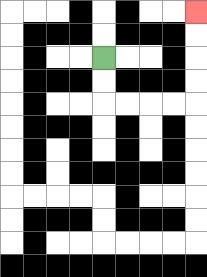{'start': '[4, 2]', 'end': '[8, 0]', 'path_directions': 'D,D,R,R,R,R,U,U,U,U', 'path_coordinates': '[[4, 2], [4, 3], [4, 4], [5, 4], [6, 4], [7, 4], [8, 4], [8, 3], [8, 2], [8, 1], [8, 0]]'}